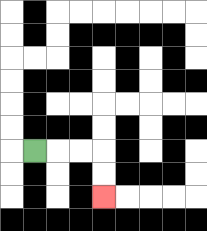{'start': '[1, 6]', 'end': '[4, 8]', 'path_directions': 'R,R,R,D,D', 'path_coordinates': '[[1, 6], [2, 6], [3, 6], [4, 6], [4, 7], [4, 8]]'}